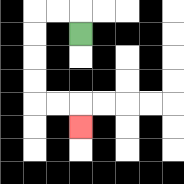{'start': '[3, 1]', 'end': '[3, 5]', 'path_directions': 'U,L,L,D,D,D,D,R,R,D', 'path_coordinates': '[[3, 1], [3, 0], [2, 0], [1, 0], [1, 1], [1, 2], [1, 3], [1, 4], [2, 4], [3, 4], [3, 5]]'}